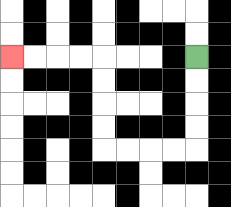{'start': '[8, 2]', 'end': '[0, 2]', 'path_directions': 'D,D,D,D,L,L,L,L,U,U,U,U,L,L,L,L', 'path_coordinates': '[[8, 2], [8, 3], [8, 4], [8, 5], [8, 6], [7, 6], [6, 6], [5, 6], [4, 6], [4, 5], [4, 4], [4, 3], [4, 2], [3, 2], [2, 2], [1, 2], [0, 2]]'}